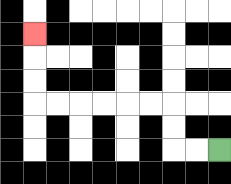{'start': '[9, 6]', 'end': '[1, 1]', 'path_directions': 'L,L,U,U,L,L,L,L,L,L,U,U,U', 'path_coordinates': '[[9, 6], [8, 6], [7, 6], [7, 5], [7, 4], [6, 4], [5, 4], [4, 4], [3, 4], [2, 4], [1, 4], [1, 3], [1, 2], [1, 1]]'}